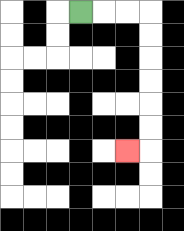{'start': '[3, 0]', 'end': '[5, 6]', 'path_directions': 'R,R,R,D,D,D,D,D,D,L', 'path_coordinates': '[[3, 0], [4, 0], [5, 0], [6, 0], [6, 1], [6, 2], [6, 3], [6, 4], [6, 5], [6, 6], [5, 6]]'}